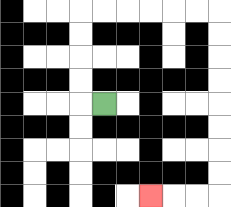{'start': '[4, 4]', 'end': '[6, 8]', 'path_directions': 'L,U,U,U,U,R,R,R,R,R,R,D,D,D,D,D,D,D,D,L,L,L', 'path_coordinates': '[[4, 4], [3, 4], [3, 3], [3, 2], [3, 1], [3, 0], [4, 0], [5, 0], [6, 0], [7, 0], [8, 0], [9, 0], [9, 1], [9, 2], [9, 3], [9, 4], [9, 5], [9, 6], [9, 7], [9, 8], [8, 8], [7, 8], [6, 8]]'}